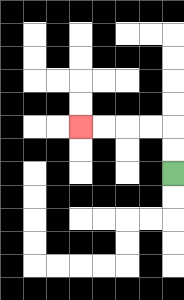{'start': '[7, 7]', 'end': '[3, 5]', 'path_directions': 'U,U,L,L,L,L', 'path_coordinates': '[[7, 7], [7, 6], [7, 5], [6, 5], [5, 5], [4, 5], [3, 5]]'}